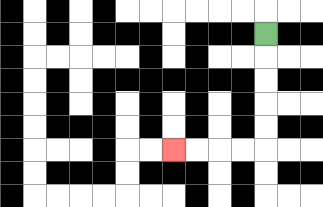{'start': '[11, 1]', 'end': '[7, 6]', 'path_directions': 'D,D,D,D,D,L,L,L,L', 'path_coordinates': '[[11, 1], [11, 2], [11, 3], [11, 4], [11, 5], [11, 6], [10, 6], [9, 6], [8, 6], [7, 6]]'}